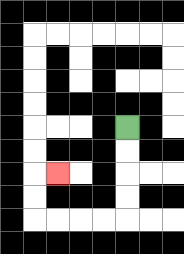{'start': '[5, 5]', 'end': '[2, 7]', 'path_directions': 'D,D,D,D,L,L,L,L,U,U,R', 'path_coordinates': '[[5, 5], [5, 6], [5, 7], [5, 8], [5, 9], [4, 9], [3, 9], [2, 9], [1, 9], [1, 8], [1, 7], [2, 7]]'}